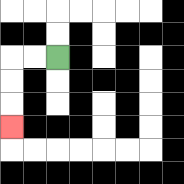{'start': '[2, 2]', 'end': '[0, 5]', 'path_directions': 'L,L,D,D,D', 'path_coordinates': '[[2, 2], [1, 2], [0, 2], [0, 3], [0, 4], [0, 5]]'}